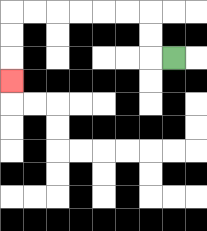{'start': '[7, 2]', 'end': '[0, 3]', 'path_directions': 'L,U,U,L,L,L,L,L,L,D,D,D', 'path_coordinates': '[[7, 2], [6, 2], [6, 1], [6, 0], [5, 0], [4, 0], [3, 0], [2, 0], [1, 0], [0, 0], [0, 1], [0, 2], [0, 3]]'}